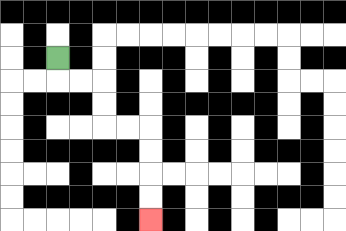{'start': '[2, 2]', 'end': '[6, 9]', 'path_directions': 'D,R,R,D,D,R,R,D,D,D,D', 'path_coordinates': '[[2, 2], [2, 3], [3, 3], [4, 3], [4, 4], [4, 5], [5, 5], [6, 5], [6, 6], [6, 7], [6, 8], [6, 9]]'}